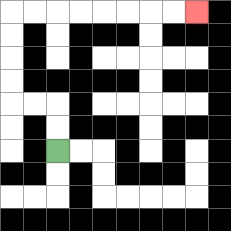{'start': '[2, 6]', 'end': '[8, 0]', 'path_directions': 'U,U,L,L,U,U,U,U,R,R,R,R,R,R,R,R', 'path_coordinates': '[[2, 6], [2, 5], [2, 4], [1, 4], [0, 4], [0, 3], [0, 2], [0, 1], [0, 0], [1, 0], [2, 0], [3, 0], [4, 0], [5, 0], [6, 0], [7, 0], [8, 0]]'}